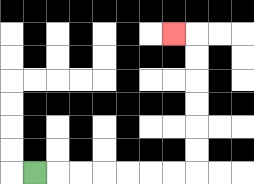{'start': '[1, 7]', 'end': '[7, 1]', 'path_directions': 'R,R,R,R,R,R,R,U,U,U,U,U,U,L', 'path_coordinates': '[[1, 7], [2, 7], [3, 7], [4, 7], [5, 7], [6, 7], [7, 7], [8, 7], [8, 6], [8, 5], [8, 4], [8, 3], [8, 2], [8, 1], [7, 1]]'}